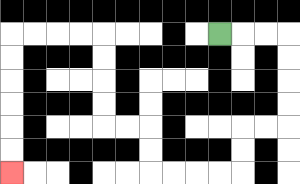{'start': '[9, 1]', 'end': '[0, 7]', 'path_directions': 'R,R,R,D,D,D,D,L,L,D,D,L,L,L,L,U,U,L,L,U,U,U,U,L,L,L,L,D,D,D,D,D,D', 'path_coordinates': '[[9, 1], [10, 1], [11, 1], [12, 1], [12, 2], [12, 3], [12, 4], [12, 5], [11, 5], [10, 5], [10, 6], [10, 7], [9, 7], [8, 7], [7, 7], [6, 7], [6, 6], [6, 5], [5, 5], [4, 5], [4, 4], [4, 3], [4, 2], [4, 1], [3, 1], [2, 1], [1, 1], [0, 1], [0, 2], [0, 3], [0, 4], [0, 5], [0, 6], [0, 7]]'}